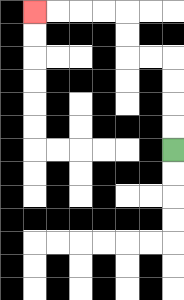{'start': '[7, 6]', 'end': '[1, 0]', 'path_directions': 'U,U,U,U,L,L,U,U,L,L,L,L', 'path_coordinates': '[[7, 6], [7, 5], [7, 4], [7, 3], [7, 2], [6, 2], [5, 2], [5, 1], [5, 0], [4, 0], [3, 0], [2, 0], [1, 0]]'}